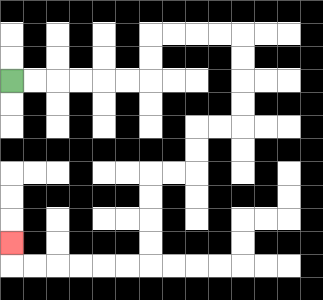{'start': '[0, 3]', 'end': '[0, 10]', 'path_directions': 'R,R,R,R,R,R,U,U,R,R,R,R,D,D,D,D,L,L,D,D,L,L,D,D,D,D,L,L,L,L,L,L,U', 'path_coordinates': '[[0, 3], [1, 3], [2, 3], [3, 3], [4, 3], [5, 3], [6, 3], [6, 2], [6, 1], [7, 1], [8, 1], [9, 1], [10, 1], [10, 2], [10, 3], [10, 4], [10, 5], [9, 5], [8, 5], [8, 6], [8, 7], [7, 7], [6, 7], [6, 8], [6, 9], [6, 10], [6, 11], [5, 11], [4, 11], [3, 11], [2, 11], [1, 11], [0, 11], [0, 10]]'}